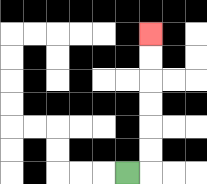{'start': '[5, 7]', 'end': '[6, 1]', 'path_directions': 'R,U,U,U,U,U,U', 'path_coordinates': '[[5, 7], [6, 7], [6, 6], [6, 5], [6, 4], [6, 3], [6, 2], [6, 1]]'}